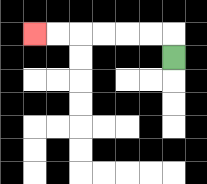{'start': '[7, 2]', 'end': '[1, 1]', 'path_directions': 'U,L,L,L,L,L,L', 'path_coordinates': '[[7, 2], [7, 1], [6, 1], [5, 1], [4, 1], [3, 1], [2, 1], [1, 1]]'}